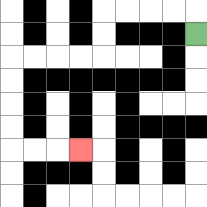{'start': '[8, 1]', 'end': '[3, 6]', 'path_directions': 'U,L,L,L,L,D,D,L,L,L,L,D,D,D,D,R,R,R', 'path_coordinates': '[[8, 1], [8, 0], [7, 0], [6, 0], [5, 0], [4, 0], [4, 1], [4, 2], [3, 2], [2, 2], [1, 2], [0, 2], [0, 3], [0, 4], [0, 5], [0, 6], [1, 6], [2, 6], [3, 6]]'}